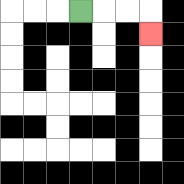{'start': '[3, 0]', 'end': '[6, 1]', 'path_directions': 'R,R,R,D', 'path_coordinates': '[[3, 0], [4, 0], [5, 0], [6, 0], [6, 1]]'}